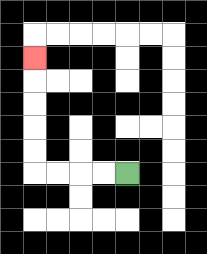{'start': '[5, 7]', 'end': '[1, 2]', 'path_directions': 'L,L,L,L,U,U,U,U,U', 'path_coordinates': '[[5, 7], [4, 7], [3, 7], [2, 7], [1, 7], [1, 6], [1, 5], [1, 4], [1, 3], [1, 2]]'}